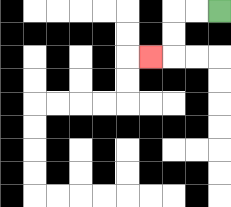{'start': '[9, 0]', 'end': '[6, 2]', 'path_directions': 'L,L,D,D,L', 'path_coordinates': '[[9, 0], [8, 0], [7, 0], [7, 1], [7, 2], [6, 2]]'}